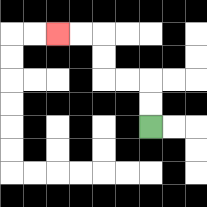{'start': '[6, 5]', 'end': '[2, 1]', 'path_directions': 'U,U,L,L,U,U,L,L', 'path_coordinates': '[[6, 5], [6, 4], [6, 3], [5, 3], [4, 3], [4, 2], [4, 1], [3, 1], [2, 1]]'}